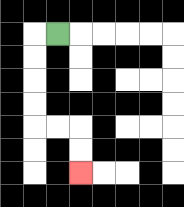{'start': '[2, 1]', 'end': '[3, 7]', 'path_directions': 'L,D,D,D,D,R,R,D,D', 'path_coordinates': '[[2, 1], [1, 1], [1, 2], [1, 3], [1, 4], [1, 5], [2, 5], [3, 5], [3, 6], [3, 7]]'}